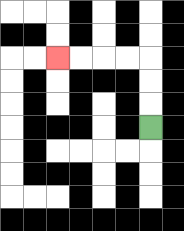{'start': '[6, 5]', 'end': '[2, 2]', 'path_directions': 'U,U,U,L,L,L,L', 'path_coordinates': '[[6, 5], [6, 4], [6, 3], [6, 2], [5, 2], [4, 2], [3, 2], [2, 2]]'}